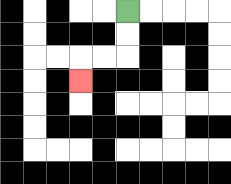{'start': '[5, 0]', 'end': '[3, 3]', 'path_directions': 'D,D,L,L,D', 'path_coordinates': '[[5, 0], [5, 1], [5, 2], [4, 2], [3, 2], [3, 3]]'}